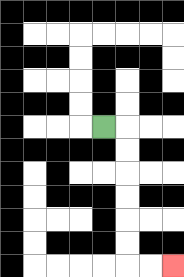{'start': '[4, 5]', 'end': '[7, 11]', 'path_directions': 'R,D,D,D,D,D,D,R,R', 'path_coordinates': '[[4, 5], [5, 5], [5, 6], [5, 7], [5, 8], [5, 9], [5, 10], [5, 11], [6, 11], [7, 11]]'}